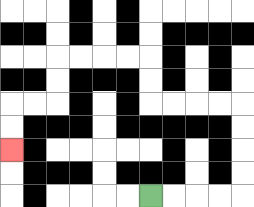{'start': '[6, 8]', 'end': '[0, 6]', 'path_directions': 'R,R,R,R,U,U,U,U,L,L,L,L,U,U,L,L,L,L,D,D,L,L,D,D', 'path_coordinates': '[[6, 8], [7, 8], [8, 8], [9, 8], [10, 8], [10, 7], [10, 6], [10, 5], [10, 4], [9, 4], [8, 4], [7, 4], [6, 4], [6, 3], [6, 2], [5, 2], [4, 2], [3, 2], [2, 2], [2, 3], [2, 4], [1, 4], [0, 4], [0, 5], [0, 6]]'}